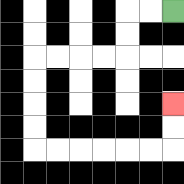{'start': '[7, 0]', 'end': '[7, 4]', 'path_directions': 'L,L,D,D,L,L,L,L,D,D,D,D,R,R,R,R,R,R,U,U', 'path_coordinates': '[[7, 0], [6, 0], [5, 0], [5, 1], [5, 2], [4, 2], [3, 2], [2, 2], [1, 2], [1, 3], [1, 4], [1, 5], [1, 6], [2, 6], [3, 6], [4, 6], [5, 6], [6, 6], [7, 6], [7, 5], [7, 4]]'}